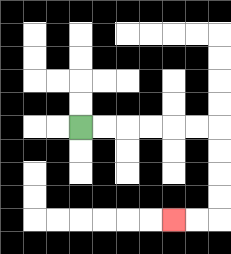{'start': '[3, 5]', 'end': '[7, 9]', 'path_directions': 'R,R,R,R,R,R,D,D,D,D,L,L', 'path_coordinates': '[[3, 5], [4, 5], [5, 5], [6, 5], [7, 5], [8, 5], [9, 5], [9, 6], [9, 7], [9, 8], [9, 9], [8, 9], [7, 9]]'}